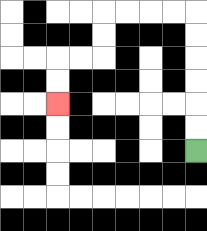{'start': '[8, 6]', 'end': '[2, 4]', 'path_directions': 'U,U,U,U,U,U,L,L,L,L,D,D,L,L,D,D', 'path_coordinates': '[[8, 6], [8, 5], [8, 4], [8, 3], [8, 2], [8, 1], [8, 0], [7, 0], [6, 0], [5, 0], [4, 0], [4, 1], [4, 2], [3, 2], [2, 2], [2, 3], [2, 4]]'}